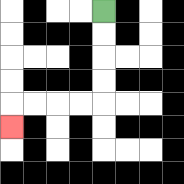{'start': '[4, 0]', 'end': '[0, 5]', 'path_directions': 'D,D,D,D,L,L,L,L,D', 'path_coordinates': '[[4, 0], [4, 1], [4, 2], [4, 3], [4, 4], [3, 4], [2, 4], [1, 4], [0, 4], [0, 5]]'}